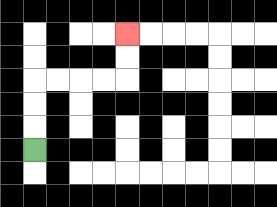{'start': '[1, 6]', 'end': '[5, 1]', 'path_directions': 'U,U,U,R,R,R,R,U,U', 'path_coordinates': '[[1, 6], [1, 5], [1, 4], [1, 3], [2, 3], [3, 3], [4, 3], [5, 3], [5, 2], [5, 1]]'}